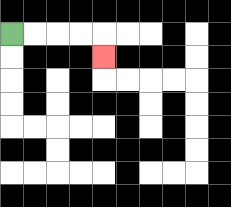{'start': '[0, 1]', 'end': '[4, 2]', 'path_directions': 'R,R,R,R,D', 'path_coordinates': '[[0, 1], [1, 1], [2, 1], [3, 1], [4, 1], [4, 2]]'}